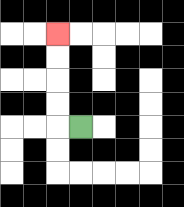{'start': '[3, 5]', 'end': '[2, 1]', 'path_directions': 'L,U,U,U,U', 'path_coordinates': '[[3, 5], [2, 5], [2, 4], [2, 3], [2, 2], [2, 1]]'}